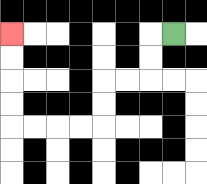{'start': '[7, 1]', 'end': '[0, 1]', 'path_directions': 'L,D,D,L,L,D,D,L,L,L,L,U,U,U,U', 'path_coordinates': '[[7, 1], [6, 1], [6, 2], [6, 3], [5, 3], [4, 3], [4, 4], [4, 5], [3, 5], [2, 5], [1, 5], [0, 5], [0, 4], [0, 3], [0, 2], [0, 1]]'}